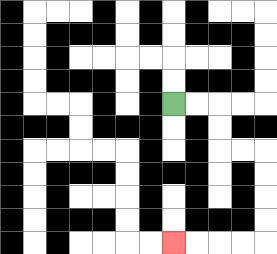{'start': '[7, 4]', 'end': '[7, 10]', 'path_directions': 'R,R,D,D,R,R,D,D,D,D,L,L,L,L', 'path_coordinates': '[[7, 4], [8, 4], [9, 4], [9, 5], [9, 6], [10, 6], [11, 6], [11, 7], [11, 8], [11, 9], [11, 10], [10, 10], [9, 10], [8, 10], [7, 10]]'}